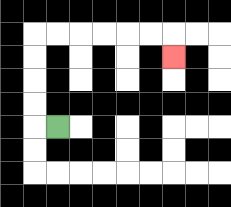{'start': '[2, 5]', 'end': '[7, 2]', 'path_directions': 'L,U,U,U,U,R,R,R,R,R,R,D', 'path_coordinates': '[[2, 5], [1, 5], [1, 4], [1, 3], [1, 2], [1, 1], [2, 1], [3, 1], [4, 1], [5, 1], [6, 1], [7, 1], [7, 2]]'}